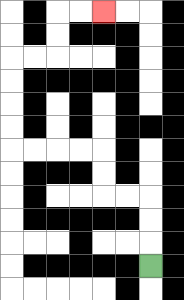{'start': '[6, 11]', 'end': '[4, 0]', 'path_directions': 'U,U,U,L,L,U,U,L,L,L,L,U,U,U,U,R,R,U,U,R,R', 'path_coordinates': '[[6, 11], [6, 10], [6, 9], [6, 8], [5, 8], [4, 8], [4, 7], [4, 6], [3, 6], [2, 6], [1, 6], [0, 6], [0, 5], [0, 4], [0, 3], [0, 2], [1, 2], [2, 2], [2, 1], [2, 0], [3, 0], [4, 0]]'}